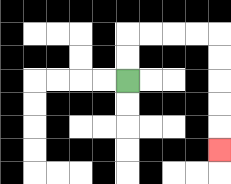{'start': '[5, 3]', 'end': '[9, 6]', 'path_directions': 'U,U,R,R,R,R,D,D,D,D,D', 'path_coordinates': '[[5, 3], [5, 2], [5, 1], [6, 1], [7, 1], [8, 1], [9, 1], [9, 2], [9, 3], [9, 4], [9, 5], [9, 6]]'}